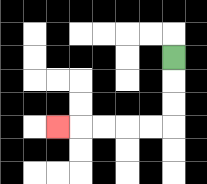{'start': '[7, 2]', 'end': '[2, 5]', 'path_directions': 'D,D,D,L,L,L,L,L', 'path_coordinates': '[[7, 2], [7, 3], [7, 4], [7, 5], [6, 5], [5, 5], [4, 5], [3, 5], [2, 5]]'}